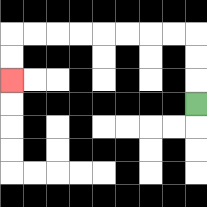{'start': '[8, 4]', 'end': '[0, 3]', 'path_directions': 'U,U,U,L,L,L,L,L,L,L,L,D,D', 'path_coordinates': '[[8, 4], [8, 3], [8, 2], [8, 1], [7, 1], [6, 1], [5, 1], [4, 1], [3, 1], [2, 1], [1, 1], [0, 1], [0, 2], [0, 3]]'}